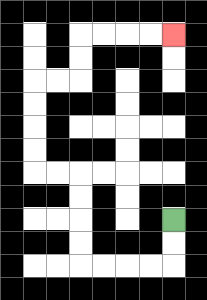{'start': '[7, 9]', 'end': '[7, 1]', 'path_directions': 'D,D,L,L,L,L,U,U,U,U,L,L,U,U,U,U,R,R,U,U,R,R,R,R', 'path_coordinates': '[[7, 9], [7, 10], [7, 11], [6, 11], [5, 11], [4, 11], [3, 11], [3, 10], [3, 9], [3, 8], [3, 7], [2, 7], [1, 7], [1, 6], [1, 5], [1, 4], [1, 3], [2, 3], [3, 3], [3, 2], [3, 1], [4, 1], [5, 1], [6, 1], [7, 1]]'}